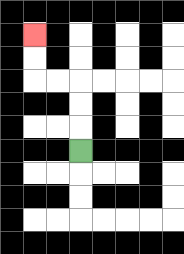{'start': '[3, 6]', 'end': '[1, 1]', 'path_directions': 'U,U,U,L,L,U,U', 'path_coordinates': '[[3, 6], [3, 5], [3, 4], [3, 3], [2, 3], [1, 3], [1, 2], [1, 1]]'}